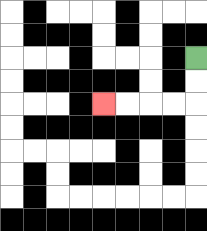{'start': '[8, 2]', 'end': '[4, 4]', 'path_directions': 'D,D,L,L,L,L', 'path_coordinates': '[[8, 2], [8, 3], [8, 4], [7, 4], [6, 4], [5, 4], [4, 4]]'}